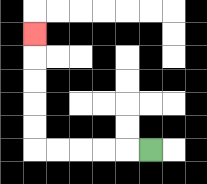{'start': '[6, 6]', 'end': '[1, 1]', 'path_directions': 'L,L,L,L,L,U,U,U,U,U', 'path_coordinates': '[[6, 6], [5, 6], [4, 6], [3, 6], [2, 6], [1, 6], [1, 5], [1, 4], [1, 3], [1, 2], [1, 1]]'}